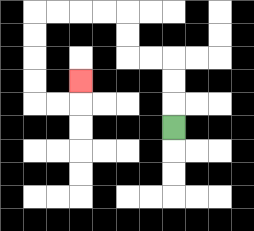{'start': '[7, 5]', 'end': '[3, 3]', 'path_directions': 'U,U,U,L,L,U,U,L,L,L,L,D,D,D,D,R,R,U', 'path_coordinates': '[[7, 5], [7, 4], [7, 3], [7, 2], [6, 2], [5, 2], [5, 1], [5, 0], [4, 0], [3, 0], [2, 0], [1, 0], [1, 1], [1, 2], [1, 3], [1, 4], [2, 4], [3, 4], [3, 3]]'}